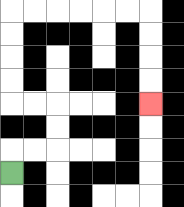{'start': '[0, 7]', 'end': '[6, 4]', 'path_directions': 'U,R,R,U,U,L,L,U,U,U,U,R,R,R,R,R,R,D,D,D,D', 'path_coordinates': '[[0, 7], [0, 6], [1, 6], [2, 6], [2, 5], [2, 4], [1, 4], [0, 4], [0, 3], [0, 2], [0, 1], [0, 0], [1, 0], [2, 0], [3, 0], [4, 0], [5, 0], [6, 0], [6, 1], [6, 2], [6, 3], [6, 4]]'}